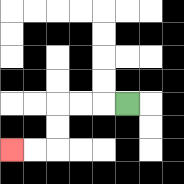{'start': '[5, 4]', 'end': '[0, 6]', 'path_directions': 'L,L,L,D,D,L,L', 'path_coordinates': '[[5, 4], [4, 4], [3, 4], [2, 4], [2, 5], [2, 6], [1, 6], [0, 6]]'}